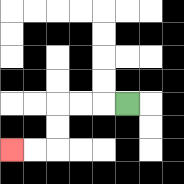{'start': '[5, 4]', 'end': '[0, 6]', 'path_directions': 'L,L,L,D,D,L,L', 'path_coordinates': '[[5, 4], [4, 4], [3, 4], [2, 4], [2, 5], [2, 6], [1, 6], [0, 6]]'}